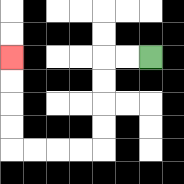{'start': '[6, 2]', 'end': '[0, 2]', 'path_directions': 'L,L,D,D,D,D,L,L,L,L,U,U,U,U', 'path_coordinates': '[[6, 2], [5, 2], [4, 2], [4, 3], [4, 4], [4, 5], [4, 6], [3, 6], [2, 6], [1, 6], [0, 6], [0, 5], [0, 4], [0, 3], [0, 2]]'}